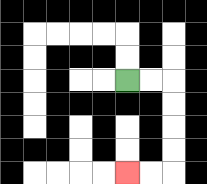{'start': '[5, 3]', 'end': '[5, 7]', 'path_directions': 'R,R,D,D,D,D,L,L', 'path_coordinates': '[[5, 3], [6, 3], [7, 3], [7, 4], [7, 5], [7, 6], [7, 7], [6, 7], [5, 7]]'}